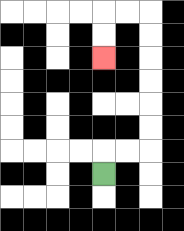{'start': '[4, 7]', 'end': '[4, 2]', 'path_directions': 'U,R,R,U,U,U,U,U,U,L,L,D,D', 'path_coordinates': '[[4, 7], [4, 6], [5, 6], [6, 6], [6, 5], [6, 4], [6, 3], [6, 2], [6, 1], [6, 0], [5, 0], [4, 0], [4, 1], [4, 2]]'}